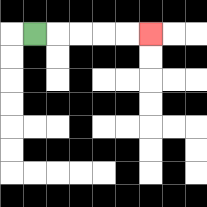{'start': '[1, 1]', 'end': '[6, 1]', 'path_directions': 'R,R,R,R,R', 'path_coordinates': '[[1, 1], [2, 1], [3, 1], [4, 1], [5, 1], [6, 1]]'}